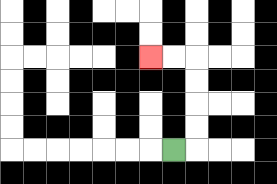{'start': '[7, 6]', 'end': '[6, 2]', 'path_directions': 'R,U,U,U,U,L,L', 'path_coordinates': '[[7, 6], [8, 6], [8, 5], [8, 4], [8, 3], [8, 2], [7, 2], [6, 2]]'}